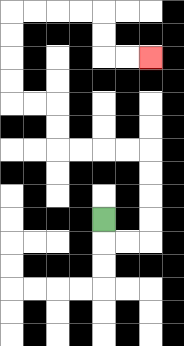{'start': '[4, 9]', 'end': '[6, 2]', 'path_directions': 'D,R,R,U,U,U,U,L,L,L,L,U,U,L,L,U,U,U,U,R,R,R,R,D,D,R,R', 'path_coordinates': '[[4, 9], [4, 10], [5, 10], [6, 10], [6, 9], [6, 8], [6, 7], [6, 6], [5, 6], [4, 6], [3, 6], [2, 6], [2, 5], [2, 4], [1, 4], [0, 4], [0, 3], [0, 2], [0, 1], [0, 0], [1, 0], [2, 0], [3, 0], [4, 0], [4, 1], [4, 2], [5, 2], [6, 2]]'}